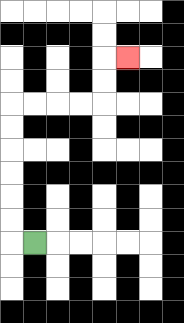{'start': '[1, 10]', 'end': '[5, 2]', 'path_directions': 'L,U,U,U,U,U,U,R,R,R,R,U,U,R', 'path_coordinates': '[[1, 10], [0, 10], [0, 9], [0, 8], [0, 7], [0, 6], [0, 5], [0, 4], [1, 4], [2, 4], [3, 4], [4, 4], [4, 3], [4, 2], [5, 2]]'}